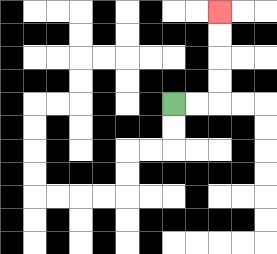{'start': '[7, 4]', 'end': '[9, 0]', 'path_directions': 'R,R,U,U,U,U', 'path_coordinates': '[[7, 4], [8, 4], [9, 4], [9, 3], [9, 2], [9, 1], [9, 0]]'}